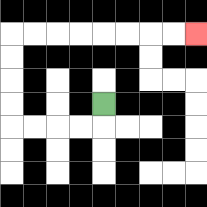{'start': '[4, 4]', 'end': '[8, 1]', 'path_directions': 'D,L,L,L,L,U,U,U,U,R,R,R,R,R,R,R,R', 'path_coordinates': '[[4, 4], [4, 5], [3, 5], [2, 5], [1, 5], [0, 5], [0, 4], [0, 3], [0, 2], [0, 1], [1, 1], [2, 1], [3, 1], [4, 1], [5, 1], [6, 1], [7, 1], [8, 1]]'}